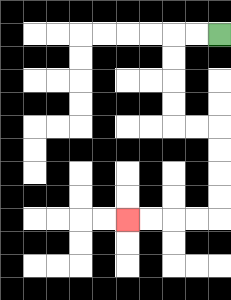{'start': '[9, 1]', 'end': '[5, 9]', 'path_directions': 'L,L,D,D,D,D,R,R,D,D,D,D,L,L,L,L', 'path_coordinates': '[[9, 1], [8, 1], [7, 1], [7, 2], [7, 3], [7, 4], [7, 5], [8, 5], [9, 5], [9, 6], [9, 7], [9, 8], [9, 9], [8, 9], [7, 9], [6, 9], [5, 9]]'}